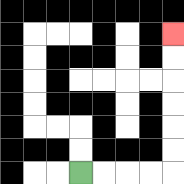{'start': '[3, 7]', 'end': '[7, 1]', 'path_directions': 'R,R,R,R,U,U,U,U,U,U', 'path_coordinates': '[[3, 7], [4, 7], [5, 7], [6, 7], [7, 7], [7, 6], [7, 5], [7, 4], [7, 3], [7, 2], [7, 1]]'}